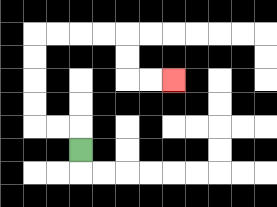{'start': '[3, 6]', 'end': '[7, 3]', 'path_directions': 'U,L,L,U,U,U,U,R,R,R,R,D,D,R,R', 'path_coordinates': '[[3, 6], [3, 5], [2, 5], [1, 5], [1, 4], [1, 3], [1, 2], [1, 1], [2, 1], [3, 1], [4, 1], [5, 1], [5, 2], [5, 3], [6, 3], [7, 3]]'}